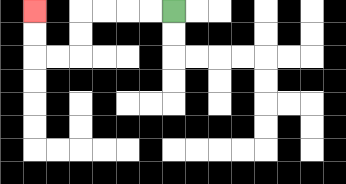{'start': '[7, 0]', 'end': '[1, 0]', 'path_directions': 'L,L,L,L,D,D,L,L,U,U', 'path_coordinates': '[[7, 0], [6, 0], [5, 0], [4, 0], [3, 0], [3, 1], [3, 2], [2, 2], [1, 2], [1, 1], [1, 0]]'}